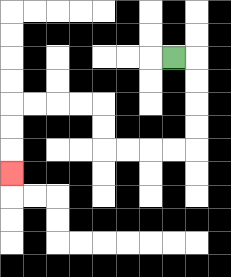{'start': '[7, 2]', 'end': '[0, 7]', 'path_directions': 'R,D,D,D,D,L,L,L,L,U,U,L,L,L,L,D,D,D', 'path_coordinates': '[[7, 2], [8, 2], [8, 3], [8, 4], [8, 5], [8, 6], [7, 6], [6, 6], [5, 6], [4, 6], [4, 5], [4, 4], [3, 4], [2, 4], [1, 4], [0, 4], [0, 5], [0, 6], [0, 7]]'}